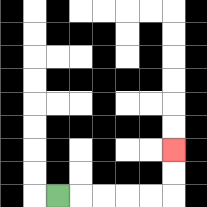{'start': '[2, 8]', 'end': '[7, 6]', 'path_directions': 'R,R,R,R,R,U,U', 'path_coordinates': '[[2, 8], [3, 8], [4, 8], [5, 8], [6, 8], [7, 8], [7, 7], [7, 6]]'}